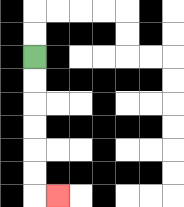{'start': '[1, 2]', 'end': '[2, 8]', 'path_directions': 'D,D,D,D,D,D,R', 'path_coordinates': '[[1, 2], [1, 3], [1, 4], [1, 5], [1, 6], [1, 7], [1, 8], [2, 8]]'}